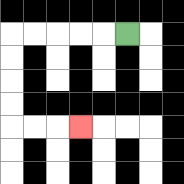{'start': '[5, 1]', 'end': '[3, 5]', 'path_directions': 'L,L,L,L,L,D,D,D,D,R,R,R', 'path_coordinates': '[[5, 1], [4, 1], [3, 1], [2, 1], [1, 1], [0, 1], [0, 2], [0, 3], [0, 4], [0, 5], [1, 5], [2, 5], [3, 5]]'}